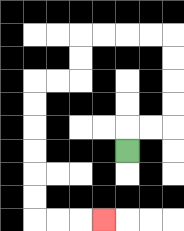{'start': '[5, 6]', 'end': '[4, 9]', 'path_directions': 'U,R,R,U,U,U,U,L,L,L,L,D,D,L,L,D,D,D,D,D,D,R,R,R', 'path_coordinates': '[[5, 6], [5, 5], [6, 5], [7, 5], [7, 4], [7, 3], [7, 2], [7, 1], [6, 1], [5, 1], [4, 1], [3, 1], [3, 2], [3, 3], [2, 3], [1, 3], [1, 4], [1, 5], [1, 6], [1, 7], [1, 8], [1, 9], [2, 9], [3, 9], [4, 9]]'}